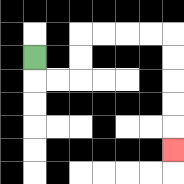{'start': '[1, 2]', 'end': '[7, 6]', 'path_directions': 'D,R,R,U,U,R,R,R,R,D,D,D,D,D', 'path_coordinates': '[[1, 2], [1, 3], [2, 3], [3, 3], [3, 2], [3, 1], [4, 1], [5, 1], [6, 1], [7, 1], [7, 2], [7, 3], [7, 4], [7, 5], [7, 6]]'}